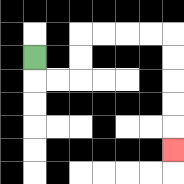{'start': '[1, 2]', 'end': '[7, 6]', 'path_directions': 'D,R,R,U,U,R,R,R,R,D,D,D,D,D', 'path_coordinates': '[[1, 2], [1, 3], [2, 3], [3, 3], [3, 2], [3, 1], [4, 1], [5, 1], [6, 1], [7, 1], [7, 2], [7, 3], [7, 4], [7, 5], [7, 6]]'}